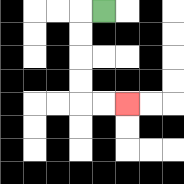{'start': '[4, 0]', 'end': '[5, 4]', 'path_directions': 'L,D,D,D,D,R,R', 'path_coordinates': '[[4, 0], [3, 0], [3, 1], [3, 2], [3, 3], [3, 4], [4, 4], [5, 4]]'}